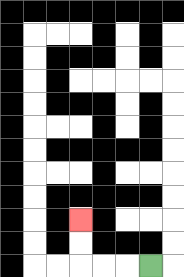{'start': '[6, 11]', 'end': '[3, 9]', 'path_directions': 'L,L,L,U,U', 'path_coordinates': '[[6, 11], [5, 11], [4, 11], [3, 11], [3, 10], [3, 9]]'}